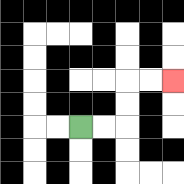{'start': '[3, 5]', 'end': '[7, 3]', 'path_directions': 'R,R,U,U,R,R', 'path_coordinates': '[[3, 5], [4, 5], [5, 5], [5, 4], [5, 3], [6, 3], [7, 3]]'}